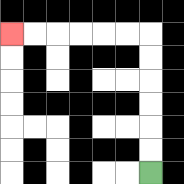{'start': '[6, 7]', 'end': '[0, 1]', 'path_directions': 'U,U,U,U,U,U,L,L,L,L,L,L', 'path_coordinates': '[[6, 7], [6, 6], [6, 5], [6, 4], [6, 3], [6, 2], [6, 1], [5, 1], [4, 1], [3, 1], [2, 1], [1, 1], [0, 1]]'}